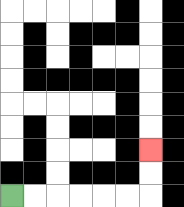{'start': '[0, 8]', 'end': '[6, 6]', 'path_directions': 'R,R,R,R,R,R,U,U', 'path_coordinates': '[[0, 8], [1, 8], [2, 8], [3, 8], [4, 8], [5, 8], [6, 8], [6, 7], [6, 6]]'}